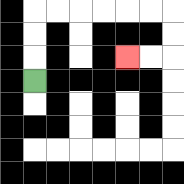{'start': '[1, 3]', 'end': '[5, 2]', 'path_directions': 'U,U,U,R,R,R,R,R,R,D,D,L,L', 'path_coordinates': '[[1, 3], [1, 2], [1, 1], [1, 0], [2, 0], [3, 0], [4, 0], [5, 0], [6, 0], [7, 0], [7, 1], [7, 2], [6, 2], [5, 2]]'}